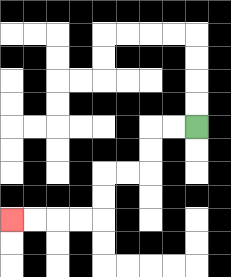{'start': '[8, 5]', 'end': '[0, 9]', 'path_directions': 'L,L,D,D,L,L,D,D,L,L,L,L', 'path_coordinates': '[[8, 5], [7, 5], [6, 5], [6, 6], [6, 7], [5, 7], [4, 7], [4, 8], [4, 9], [3, 9], [2, 9], [1, 9], [0, 9]]'}